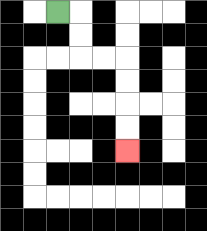{'start': '[2, 0]', 'end': '[5, 6]', 'path_directions': 'R,D,D,R,R,D,D,D,D', 'path_coordinates': '[[2, 0], [3, 0], [3, 1], [3, 2], [4, 2], [5, 2], [5, 3], [5, 4], [5, 5], [5, 6]]'}